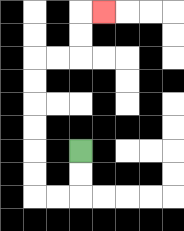{'start': '[3, 6]', 'end': '[4, 0]', 'path_directions': 'D,D,L,L,U,U,U,U,U,U,R,R,U,U,R', 'path_coordinates': '[[3, 6], [3, 7], [3, 8], [2, 8], [1, 8], [1, 7], [1, 6], [1, 5], [1, 4], [1, 3], [1, 2], [2, 2], [3, 2], [3, 1], [3, 0], [4, 0]]'}